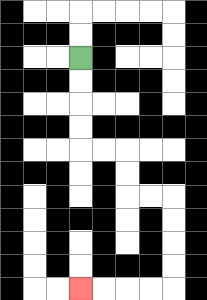{'start': '[3, 2]', 'end': '[3, 12]', 'path_directions': 'D,D,D,D,R,R,D,D,R,R,D,D,D,D,L,L,L,L', 'path_coordinates': '[[3, 2], [3, 3], [3, 4], [3, 5], [3, 6], [4, 6], [5, 6], [5, 7], [5, 8], [6, 8], [7, 8], [7, 9], [7, 10], [7, 11], [7, 12], [6, 12], [5, 12], [4, 12], [3, 12]]'}